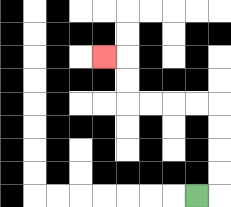{'start': '[8, 8]', 'end': '[4, 2]', 'path_directions': 'R,U,U,U,U,L,L,L,L,U,U,L', 'path_coordinates': '[[8, 8], [9, 8], [9, 7], [9, 6], [9, 5], [9, 4], [8, 4], [7, 4], [6, 4], [5, 4], [5, 3], [5, 2], [4, 2]]'}